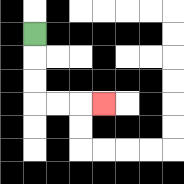{'start': '[1, 1]', 'end': '[4, 4]', 'path_directions': 'D,D,D,R,R,R', 'path_coordinates': '[[1, 1], [1, 2], [1, 3], [1, 4], [2, 4], [3, 4], [4, 4]]'}